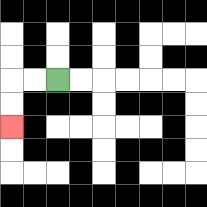{'start': '[2, 3]', 'end': '[0, 5]', 'path_directions': 'L,L,D,D', 'path_coordinates': '[[2, 3], [1, 3], [0, 3], [0, 4], [0, 5]]'}